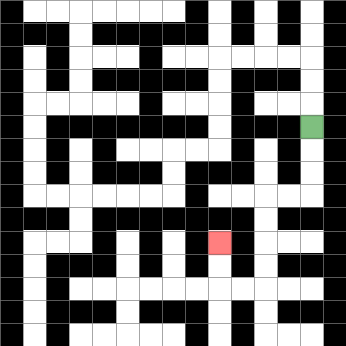{'start': '[13, 5]', 'end': '[9, 10]', 'path_directions': 'D,D,D,L,L,D,D,D,D,L,L,U,U', 'path_coordinates': '[[13, 5], [13, 6], [13, 7], [13, 8], [12, 8], [11, 8], [11, 9], [11, 10], [11, 11], [11, 12], [10, 12], [9, 12], [9, 11], [9, 10]]'}